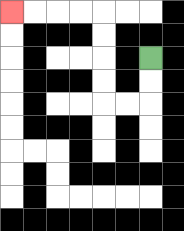{'start': '[6, 2]', 'end': '[0, 0]', 'path_directions': 'D,D,L,L,U,U,U,U,L,L,L,L', 'path_coordinates': '[[6, 2], [6, 3], [6, 4], [5, 4], [4, 4], [4, 3], [4, 2], [4, 1], [4, 0], [3, 0], [2, 0], [1, 0], [0, 0]]'}